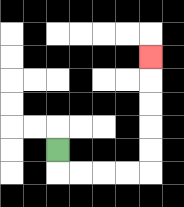{'start': '[2, 6]', 'end': '[6, 2]', 'path_directions': 'D,R,R,R,R,U,U,U,U,U', 'path_coordinates': '[[2, 6], [2, 7], [3, 7], [4, 7], [5, 7], [6, 7], [6, 6], [6, 5], [6, 4], [6, 3], [6, 2]]'}